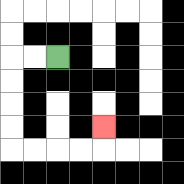{'start': '[2, 2]', 'end': '[4, 5]', 'path_directions': 'L,L,D,D,D,D,R,R,R,R,U', 'path_coordinates': '[[2, 2], [1, 2], [0, 2], [0, 3], [0, 4], [0, 5], [0, 6], [1, 6], [2, 6], [3, 6], [4, 6], [4, 5]]'}